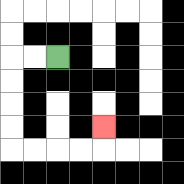{'start': '[2, 2]', 'end': '[4, 5]', 'path_directions': 'L,L,D,D,D,D,R,R,R,R,U', 'path_coordinates': '[[2, 2], [1, 2], [0, 2], [0, 3], [0, 4], [0, 5], [0, 6], [1, 6], [2, 6], [3, 6], [4, 6], [4, 5]]'}